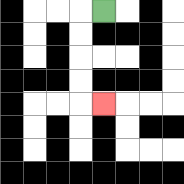{'start': '[4, 0]', 'end': '[4, 4]', 'path_directions': 'L,D,D,D,D,R', 'path_coordinates': '[[4, 0], [3, 0], [3, 1], [3, 2], [3, 3], [3, 4], [4, 4]]'}